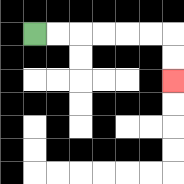{'start': '[1, 1]', 'end': '[7, 3]', 'path_directions': 'R,R,R,R,R,R,D,D', 'path_coordinates': '[[1, 1], [2, 1], [3, 1], [4, 1], [5, 1], [6, 1], [7, 1], [7, 2], [7, 3]]'}